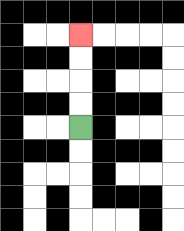{'start': '[3, 5]', 'end': '[3, 1]', 'path_directions': 'U,U,U,U', 'path_coordinates': '[[3, 5], [3, 4], [3, 3], [3, 2], [3, 1]]'}